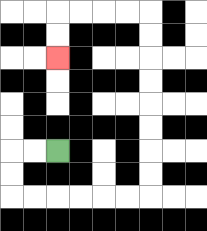{'start': '[2, 6]', 'end': '[2, 2]', 'path_directions': 'L,L,D,D,R,R,R,R,R,R,U,U,U,U,U,U,U,U,L,L,L,L,D,D', 'path_coordinates': '[[2, 6], [1, 6], [0, 6], [0, 7], [0, 8], [1, 8], [2, 8], [3, 8], [4, 8], [5, 8], [6, 8], [6, 7], [6, 6], [6, 5], [6, 4], [6, 3], [6, 2], [6, 1], [6, 0], [5, 0], [4, 0], [3, 0], [2, 0], [2, 1], [2, 2]]'}